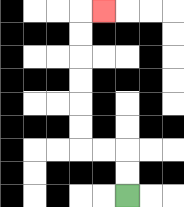{'start': '[5, 8]', 'end': '[4, 0]', 'path_directions': 'U,U,L,L,U,U,U,U,U,U,R', 'path_coordinates': '[[5, 8], [5, 7], [5, 6], [4, 6], [3, 6], [3, 5], [3, 4], [3, 3], [3, 2], [3, 1], [3, 0], [4, 0]]'}